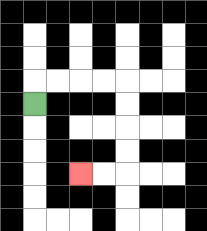{'start': '[1, 4]', 'end': '[3, 7]', 'path_directions': 'U,R,R,R,R,D,D,D,D,L,L', 'path_coordinates': '[[1, 4], [1, 3], [2, 3], [3, 3], [4, 3], [5, 3], [5, 4], [5, 5], [5, 6], [5, 7], [4, 7], [3, 7]]'}